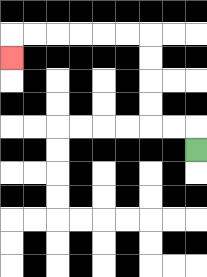{'start': '[8, 6]', 'end': '[0, 2]', 'path_directions': 'U,L,L,U,U,U,U,L,L,L,L,L,L,D', 'path_coordinates': '[[8, 6], [8, 5], [7, 5], [6, 5], [6, 4], [6, 3], [6, 2], [6, 1], [5, 1], [4, 1], [3, 1], [2, 1], [1, 1], [0, 1], [0, 2]]'}